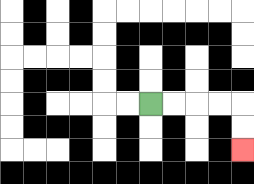{'start': '[6, 4]', 'end': '[10, 6]', 'path_directions': 'R,R,R,R,D,D', 'path_coordinates': '[[6, 4], [7, 4], [8, 4], [9, 4], [10, 4], [10, 5], [10, 6]]'}